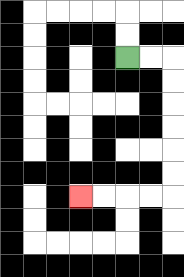{'start': '[5, 2]', 'end': '[3, 8]', 'path_directions': 'R,R,D,D,D,D,D,D,L,L,L,L', 'path_coordinates': '[[5, 2], [6, 2], [7, 2], [7, 3], [7, 4], [7, 5], [7, 6], [7, 7], [7, 8], [6, 8], [5, 8], [4, 8], [3, 8]]'}